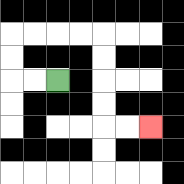{'start': '[2, 3]', 'end': '[6, 5]', 'path_directions': 'L,L,U,U,R,R,R,R,D,D,D,D,R,R', 'path_coordinates': '[[2, 3], [1, 3], [0, 3], [0, 2], [0, 1], [1, 1], [2, 1], [3, 1], [4, 1], [4, 2], [4, 3], [4, 4], [4, 5], [5, 5], [6, 5]]'}